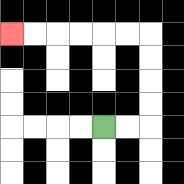{'start': '[4, 5]', 'end': '[0, 1]', 'path_directions': 'R,R,U,U,U,U,L,L,L,L,L,L', 'path_coordinates': '[[4, 5], [5, 5], [6, 5], [6, 4], [6, 3], [6, 2], [6, 1], [5, 1], [4, 1], [3, 1], [2, 1], [1, 1], [0, 1]]'}